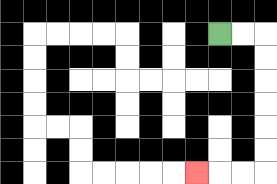{'start': '[9, 1]', 'end': '[8, 7]', 'path_directions': 'R,R,D,D,D,D,D,D,L,L,L', 'path_coordinates': '[[9, 1], [10, 1], [11, 1], [11, 2], [11, 3], [11, 4], [11, 5], [11, 6], [11, 7], [10, 7], [9, 7], [8, 7]]'}